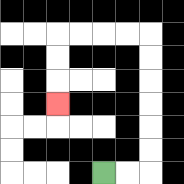{'start': '[4, 7]', 'end': '[2, 4]', 'path_directions': 'R,R,U,U,U,U,U,U,L,L,L,L,D,D,D', 'path_coordinates': '[[4, 7], [5, 7], [6, 7], [6, 6], [6, 5], [6, 4], [6, 3], [6, 2], [6, 1], [5, 1], [4, 1], [3, 1], [2, 1], [2, 2], [2, 3], [2, 4]]'}